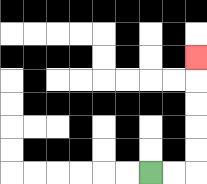{'start': '[6, 7]', 'end': '[8, 2]', 'path_directions': 'R,R,U,U,U,U,U', 'path_coordinates': '[[6, 7], [7, 7], [8, 7], [8, 6], [8, 5], [8, 4], [8, 3], [8, 2]]'}